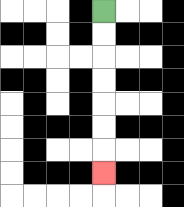{'start': '[4, 0]', 'end': '[4, 7]', 'path_directions': 'D,D,D,D,D,D,D', 'path_coordinates': '[[4, 0], [4, 1], [4, 2], [4, 3], [4, 4], [4, 5], [4, 6], [4, 7]]'}